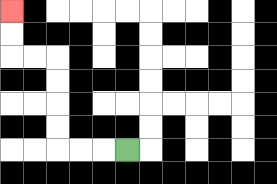{'start': '[5, 6]', 'end': '[0, 0]', 'path_directions': 'L,L,L,U,U,U,U,L,L,U,U', 'path_coordinates': '[[5, 6], [4, 6], [3, 6], [2, 6], [2, 5], [2, 4], [2, 3], [2, 2], [1, 2], [0, 2], [0, 1], [0, 0]]'}